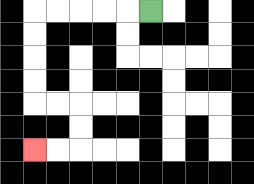{'start': '[6, 0]', 'end': '[1, 6]', 'path_directions': 'L,L,L,L,L,D,D,D,D,R,R,D,D,L,L', 'path_coordinates': '[[6, 0], [5, 0], [4, 0], [3, 0], [2, 0], [1, 0], [1, 1], [1, 2], [1, 3], [1, 4], [2, 4], [3, 4], [3, 5], [3, 6], [2, 6], [1, 6]]'}